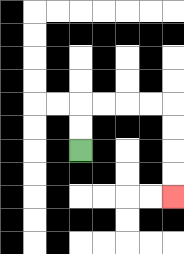{'start': '[3, 6]', 'end': '[7, 8]', 'path_directions': 'U,U,R,R,R,R,D,D,D,D', 'path_coordinates': '[[3, 6], [3, 5], [3, 4], [4, 4], [5, 4], [6, 4], [7, 4], [7, 5], [7, 6], [7, 7], [7, 8]]'}